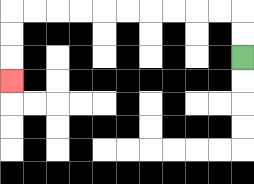{'start': '[10, 2]', 'end': '[0, 3]', 'path_directions': 'U,U,L,L,L,L,L,L,L,L,L,L,D,D,D', 'path_coordinates': '[[10, 2], [10, 1], [10, 0], [9, 0], [8, 0], [7, 0], [6, 0], [5, 0], [4, 0], [3, 0], [2, 0], [1, 0], [0, 0], [0, 1], [0, 2], [0, 3]]'}